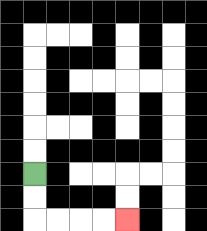{'start': '[1, 7]', 'end': '[5, 9]', 'path_directions': 'D,D,R,R,R,R', 'path_coordinates': '[[1, 7], [1, 8], [1, 9], [2, 9], [3, 9], [4, 9], [5, 9]]'}